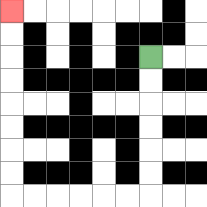{'start': '[6, 2]', 'end': '[0, 0]', 'path_directions': 'D,D,D,D,D,D,L,L,L,L,L,L,U,U,U,U,U,U,U,U', 'path_coordinates': '[[6, 2], [6, 3], [6, 4], [6, 5], [6, 6], [6, 7], [6, 8], [5, 8], [4, 8], [3, 8], [2, 8], [1, 8], [0, 8], [0, 7], [0, 6], [0, 5], [0, 4], [0, 3], [0, 2], [0, 1], [0, 0]]'}